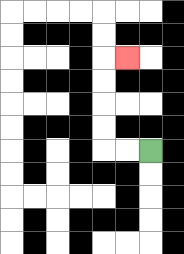{'start': '[6, 6]', 'end': '[5, 2]', 'path_directions': 'L,L,U,U,U,U,R', 'path_coordinates': '[[6, 6], [5, 6], [4, 6], [4, 5], [4, 4], [4, 3], [4, 2], [5, 2]]'}